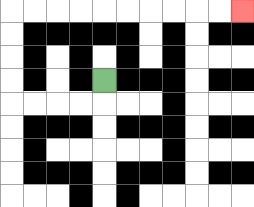{'start': '[4, 3]', 'end': '[10, 0]', 'path_directions': 'D,L,L,L,L,U,U,U,U,R,R,R,R,R,R,R,R,R,R', 'path_coordinates': '[[4, 3], [4, 4], [3, 4], [2, 4], [1, 4], [0, 4], [0, 3], [0, 2], [0, 1], [0, 0], [1, 0], [2, 0], [3, 0], [4, 0], [5, 0], [6, 0], [7, 0], [8, 0], [9, 0], [10, 0]]'}